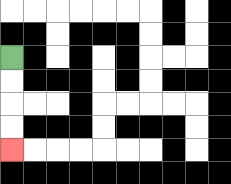{'start': '[0, 2]', 'end': '[0, 6]', 'path_directions': 'D,D,D,D', 'path_coordinates': '[[0, 2], [0, 3], [0, 4], [0, 5], [0, 6]]'}